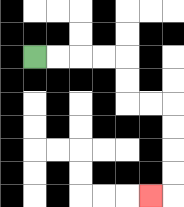{'start': '[1, 2]', 'end': '[6, 8]', 'path_directions': 'R,R,R,R,D,D,R,R,D,D,D,D,L', 'path_coordinates': '[[1, 2], [2, 2], [3, 2], [4, 2], [5, 2], [5, 3], [5, 4], [6, 4], [7, 4], [7, 5], [7, 6], [7, 7], [7, 8], [6, 8]]'}